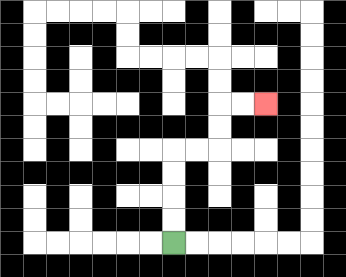{'start': '[7, 10]', 'end': '[11, 4]', 'path_directions': 'U,U,U,U,R,R,U,U,R,R', 'path_coordinates': '[[7, 10], [7, 9], [7, 8], [7, 7], [7, 6], [8, 6], [9, 6], [9, 5], [9, 4], [10, 4], [11, 4]]'}